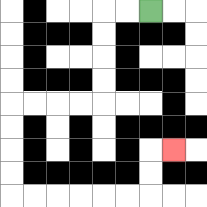{'start': '[6, 0]', 'end': '[7, 6]', 'path_directions': 'L,L,D,D,D,D,L,L,L,L,D,D,D,D,R,R,R,R,R,R,U,U,R', 'path_coordinates': '[[6, 0], [5, 0], [4, 0], [4, 1], [4, 2], [4, 3], [4, 4], [3, 4], [2, 4], [1, 4], [0, 4], [0, 5], [0, 6], [0, 7], [0, 8], [1, 8], [2, 8], [3, 8], [4, 8], [5, 8], [6, 8], [6, 7], [6, 6], [7, 6]]'}